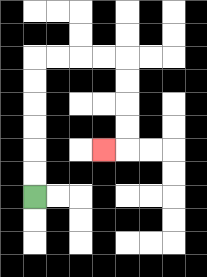{'start': '[1, 8]', 'end': '[4, 6]', 'path_directions': 'U,U,U,U,U,U,R,R,R,R,D,D,D,D,L', 'path_coordinates': '[[1, 8], [1, 7], [1, 6], [1, 5], [1, 4], [1, 3], [1, 2], [2, 2], [3, 2], [4, 2], [5, 2], [5, 3], [5, 4], [5, 5], [5, 6], [4, 6]]'}